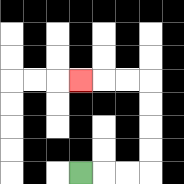{'start': '[3, 7]', 'end': '[3, 3]', 'path_directions': 'R,R,R,U,U,U,U,L,L,L', 'path_coordinates': '[[3, 7], [4, 7], [5, 7], [6, 7], [6, 6], [6, 5], [6, 4], [6, 3], [5, 3], [4, 3], [3, 3]]'}